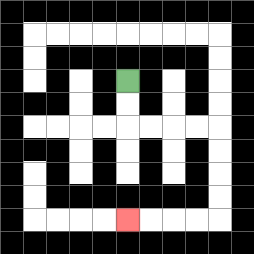{'start': '[5, 3]', 'end': '[5, 9]', 'path_directions': 'D,D,R,R,R,R,D,D,D,D,L,L,L,L', 'path_coordinates': '[[5, 3], [5, 4], [5, 5], [6, 5], [7, 5], [8, 5], [9, 5], [9, 6], [9, 7], [9, 8], [9, 9], [8, 9], [7, 9], [6, 9], [5, 9]]'}